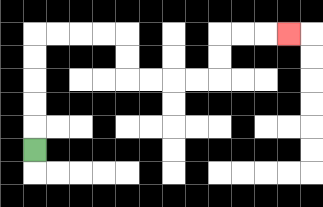{'start': '[1, 6]', 'end': '[12, 1]', 'path_directions': 'U,U,U,U,U,R,R,R,R,D,D,R,R,R,R,U,U,R,R,R', 'path_coordinates': '[[1, 6], [1, 5], [1, 4], [1, 3], [1, 2], [1, 1], [2, 1], [3, 1], [4, 1], [5, 1], [5, 2], [5, 3], [6, 3], [7, 3], [8, 3], [9, 3], [9, 2], [9, 1], [10, 1], [11, 1], [12, 1]]'}